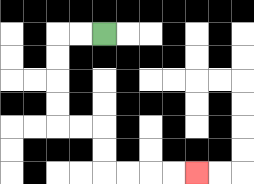{'start': '[4, 1]', 'end': '[8, 7]', 'path_directions': 'L,L,D,D,D,D,R,R,D,D,R,R,R,R', 'path_coordinates': '[[4, 1], [3, 1], [2, 1], [2, 2], [2, 3], [2, 4], [2, 5], [3, 5], [4, 5], [4, 6], [4, 7], [5, 7], [6, 7], [7, 7], [8, 7]]'}